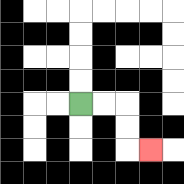{'start': '[3, 4]', 'end': '[6, 6]', 'path_directions': 'R,R,D,D,R', 'path_coordinates': '[[3, 4], [4, 4], [5, 4], [5, 5], [5, 6], [6, 6]]'}